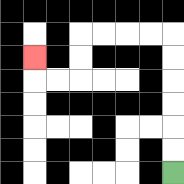{'start': '[7, 7]', 'end': '[1, 2]', 'path_directions': 'U,U,U,U,U,U,L,L,L,L,D,D,L,L,U', 'path_coordinates': '[[7, 7], [7, 6], [7, 5], [7, 4], [7, 3], [7, 2], [7, 1], [6, 1], [5, 1], [4, 1], [3, 1], [3, 2], [3, 3], [2, 3], [1, 3], [1, 2]]'}